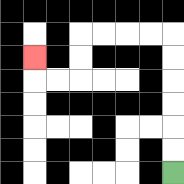{'start': '[7, 7]', 'end': '[1, 2]', 'path_directions': 'U,U,U,U,U,U,L,L,L,L,D,D,L,L,U', 'path_coordinates': '[[7, 7], [7, 6], [7, 5], [7, 4], [7, 3], [7, 2], [7, 1], [6, 1], [5, 1], [4, 1], [3, 1], [3, 2], [3, 3], [2, 3], [1, 3], [1, 2]]'}